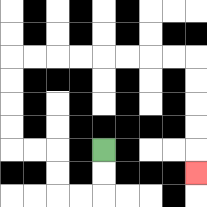{'start': '[4, 6]', 'end': '[8, 7]', 'path_directions': 'D,D,L,L,U,U,L,L,U,U,U,U,R,R,R,R,R,R,R,R,D,D,D,D,D', 'path_coordinates': '[[4, 6], [4, 7], [4, 8], [3, 8], [2, 8], [2, 7], [2, 6], [1, 6], [0, 6], [0, 5], [0, 4], [0, 3], [0, 2], [1, 2], [2, 2], [3, 2], [4, 2], [5, 2], [6, 2], [7, 2], [8, 2], [8, 3], [8, 4], [8, 5], [8, 6], [8, 7]]'}